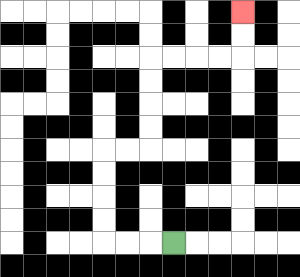{'start': '[7, 10]', 'end': '[10, 0]', 'path_directions': 'L,L,L,U,U,U,U,R,R,U,U,U,U,R,R,R,R,U,U', 'path_coordinates': '[[7, 10], [6, 10], [5, 10], [4, 10], [4, 9], [4, 8], [4, 7], [4, 6], [5, 6], [6, 6], [6, 5], [6, 4], [6, 3], [6, 2], [7, 2], [8, 2], [9, 2], [10, 2], [10, 1], [10, 0]]'}